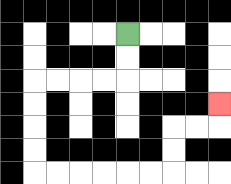{'start': '[5, 1]', 'end': '[9, 4]', 'path_directions': 'D,D,L,L,L,L,D,D,D,D,R,R,R,R,R,R,U,U,R,R,U', 'path_coordinates': '[[5, 1], [5, 2], [5, 3], [4, 3], [3, 3], [2, 3], [1, 3], [1, 4], [1, 5], [1, 6], [1, 7], [2, 7], [3, 7], [4, 7], [5, 7], [6, 7], [7, 7], [7, 6], [7, 5], [8, 5], [9, 5], [9, 4]]'}